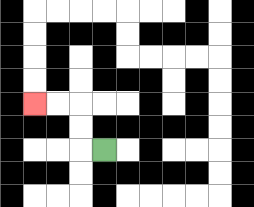{'start': '[4, 6]', 'end': '[1, 4]', 'path_directions': 'L,U,U,L,L', 'path_coordinates': '[[4, 6], [3, 6], [3, 5], [3, 4], [2, 4], [1, 4]]'}